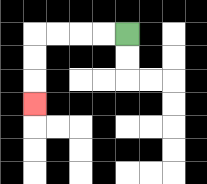{'start': '[5, 1]', 'end': '[1, 4]', 'path_directions': 'L,L,L,L,D,D,D', 'path_coordinates': '[[5, 1], [4, 1], [3, 1], [2, 1], [1, 1], [1, 2], [1, 3], [1, 4]]'}